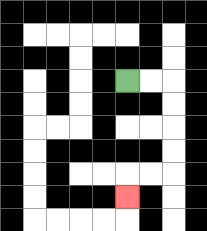{'start': '[5, 3]', 'end': '[5, 8]', 'path_directions': 'R,R,D,D,D,D,L,L,D', 'path_coordinates': '[[5, 3], [6, 3], [7, 3], [7, 4], [7, 5], [7, 6], [7, 7], [6, 7], [5, 7], [5, 8]]'}